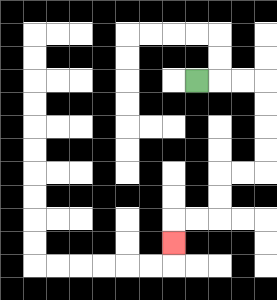{'start': '[8, 3]', 'end': '[7, 10]', 'path_directions': 'R,R,R,D,D,D,D,L,L,D,D,L,L,D', 'path_coordinates': '[[8, 3], [9, 3], [10, 3], [11, 3], [11, 4], [11, 5], [11, 6], [11, 7], [10, 7], [9, 7], [9, 8], [9, 9], [8, 9], [7, 9], [7, 10]]'}